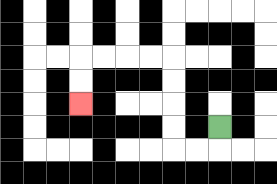{'start': '[9, 5]', 'end': '[3, 4]', 'path_directions': 'D,L,L,U,U,U,U,L,L,L,L,D,D', 'path_coordinates': '[[9, 5], [9, 6], [8, 6], [7, 6], [7, 5], [7, 4], [7, 3], [7, 2], [6, 2], [5, 2], [4, 2], [3, 2], [3, 3], [3, 4]]'}